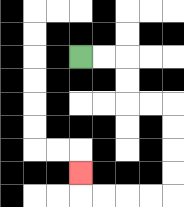{'start': '[3, 2]', 'end': '[3, 7]', 'path_directions': 'R,R,D,D,R,R,D,D,D,D,L,L,L,L,U', 'path_coordinates': '[[3, 2], [4, 2], [5, 2], [5, 3], [5, 4], [6, 4], [7, 4], [7, 5], [7, 6], [7, 7], [7, 8], [6, 8], [5, 8], [4, 8], [3, 8], [3, 7]]'}